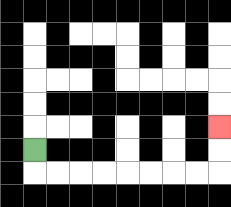{'start': '[1, 6]', 'end': '[9, 5]', 'path_directions': 'D,R,R,R,R,R,R,R,R,U,U', 'path_coordinates': '[[1, 6], [1, 7], [2, 7], [3, 7], [4, 7], [5, 7], [6, 7], [7, 7], [8, 7], [9, 7], [9, 6], [9, 5]]'}